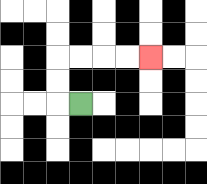{'start': '[3, 4]', 'end': '[6, 2]', 'path_directions': 'L,U,U,R,R,R,R', 'path_coordinates': '[[3, 4], [2, 4], [2, 3], [2, 2], [3, 2], [4, 2], [5, 2], [6, 2]]'}